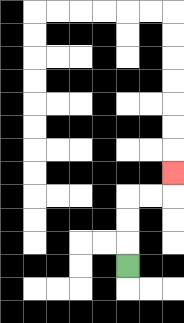{'start': '[5, 11]', 'end': '[7, 7]', 'path_directions': 'U,U,U,R,R,U', 'path_coordinates': '[[5, 11], [5, 10], [5, 9], [5, 8], [6, 8], [7, 8], [7, 7]]'}